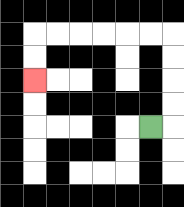{'start': '[6, 5]', 'end': '[1, 3]', 'path_directions': 'R,U,U,U,U,L,L,L,L,L,L,D,D', 'path_coordinates': '[[6, 5], [7, 5], [7, 4], [7, 3], [7, 2], [7, 1], [6, 1], [5, 1], [4, 1], [3, 1], [2, 1], [1, 1], [1, 2], [1, 3]]'}